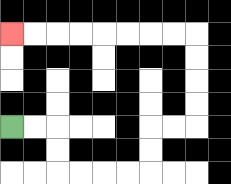{'start': '[0, 5]', 'end': '[0, 1]', 'path_directions': 'R,R,D,D,R,R,R,R,U,U,R,R,U,U,U,U,L,L,L,L,L,L,L,L', 'path_coordinates': '[[0, 5], [1, 5], [2, 5], [2, 6], [2, 7], [3, 7], [4, 7], [5, 7], [6, 7], [6, 6], [6, 5], [7, 5], [8, 5], [8, 4], [8, 3], [8, 2], [8, 1], [7, 1], [6, 1], [5, 1], [4, 1], [3, 1], [2, 1], [1, 1], [0, 1]]'}